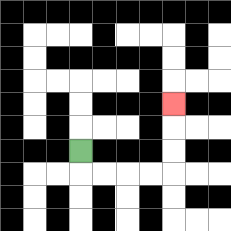{'start': '[3, 6]', 'end': '[7, 4]', 'path_directions': 'D,R,R,R,R,U,U,U', 'path_coordinates': '[[3, 6], [3, 7], [4, 7], [5, 7], [6, 7], [7, 7], [7, 6], [7, 5], [7, 4]]'}